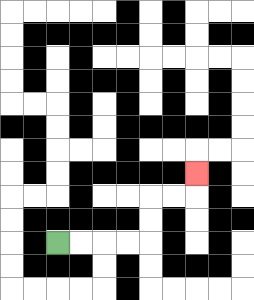{'start': '[2, 10]', 'end': '[8, 7]', 'path_directions': 'R,R,R,R,U,U,R,R,U', 'path_coordinates': '[[2, 10], [3, 10], [4, 10], [5, 10], [6, 10], [6, 9], [6, 8], [7, 8], [8, 8], [8, 7]]'}